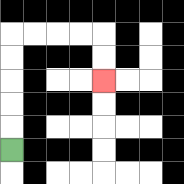{'start': '[0, 6]', 'end': '[4, 3]', 'path_directions': 'U,U,U,U,U,R,R,R,R,D,D', 'path_coordinates': '[[0, 6], [0, 5], [0, 4], [0, 3], [0, 2], [0, 1], [1, 1], [2, 1], [3, 1], [4, 1], [4, 2], [4, 3]]'}